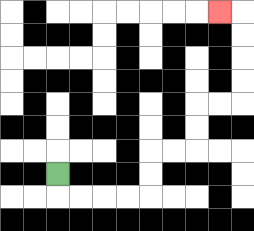{'start': '[2, 7]', 'end': '[9, 0]', 'path_directions': 'D,R,R,R,R,U,U,R,R,U,U,R,R,U,U,U,U,L', 'path_coordinates': '[[2, 7], [2, 8], [3, 8], [4, 8], [5, 8], [6, 8], [6, 7], [6, 6], [7, 6], [8, 6], [8, 5], [8, 4], [9, 4], [10, 4], [10, 3], [10, 2], [10, 1], [10, 0], [9, 0]]'}